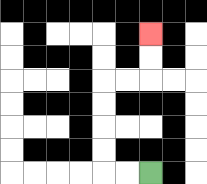{'start': '[6, 7]', 'end': '[6, 1]', 'path_directions': 'L,L,U,U,U,U,R,R,U,U', 'path_coordinates': '[[6, 7], [5, 7], [4, 7], [4, 6], [4, 5], [4, 4], [4, 3], [5, 3], [6, 3], [6, 2], [6, 1]]'}